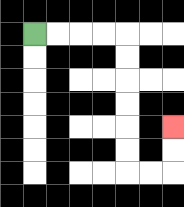{'start': '[1, 1]', 'end': '[7, 5]', 'path_directions': 'R,R,R,R,D,D,D,D,D,D,R,R,U,U', 'path_coordinates': '[[1, 1], [2, 1], [3, 1], [4, 1], [5, 1], [5, 2], [5, 3], [5, 4], [5, 5], [5, 6], [5, 7], [6, 7], [7, 7], [7, 6], [7, 5]]'}